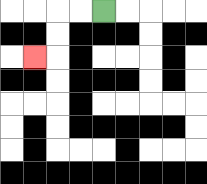{'start': '[4, 0]', 'end': '[1, 2]', 'path_directions': 'L,L,D,D,L', 'path_coordinates': '[[4, 0], [3, 0], [2, 0], [2, 1], [2, 2], [1, 2]]'}